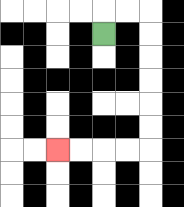{'start': '[4, 1]', 'end': '[2, 6]', 'path_directions': 'U,R,R,D,D,D,D,D,D,L,L,L,L', 'path_coordinates': '[[4, 1], [4, 0], [5, 0], [6, 0], [6, 1], [6, 2], [6, 3], [6, 4], [6, 5], [6, 6], [5, 6], [4, 6], [3, 6], [2, 6]]'}